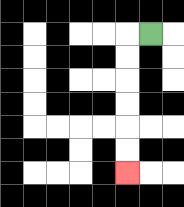{'start': '[6, 1]', 'end': '[5, 7]', 'path_directions': 'L,D,D,D,D,D,D', 'path_coordinates': '[[6, 1], [5, 1], [5, 2], [5, 3], [5, 4], [5, 5], [5, 6], [5, 7]]'}